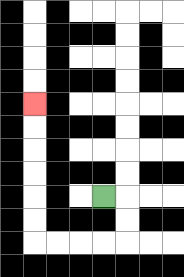{'start': '[4, 8]', 'end': '[1, 4]', 'path_directions': 'R,D,D,L,L,L,L,U,U,U,U,U,U', 'path_coordinates': '[[4, 8], [5, 8], [5, 9], [5, 10], [4, 10], [3, 10], [2, 10], [1, 10], [1, 9], [1, 8], [1, 7], [1, 6], [1, 5], [1, 4]]'}